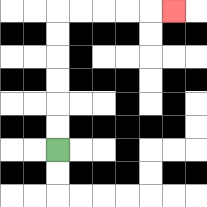{'start': '[2, 6]', 'end': '[7, 0]', 'path_directions': 'U,U,U,U,U,U,R,R,R,R,R', 'path_coordinates': '[[2, 6], [2, 5], [2, 4], [2, 3], [2, 2], [2, 1], [2, 0], [3, 0], [4, 0], [5, 0], [6, 0], [7, 0]]'}